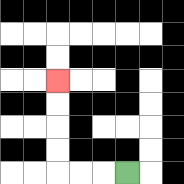{'start': '[5, 7]', 'end': '[2, 3]', 'path_directions': 'L,L,L,U,U,U,U', 'path_coordinates': '[[5, 7], [4, 7], [3, 7], [2, 7], [2, 6], [2, 5], [2, 4], [2, 3]]'}